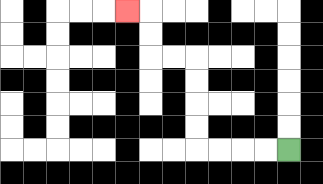{'start': '[12, 6]', 'end': '[5, 0]', 'path_directions': 'L,L,L,L,U,U,U,U,L,L,U,U,L', 'path_coordinates': '[[12, 6], [11, 6], [10, 6], [9, 6], [8, 6], [8, 5], [8, 4], [8, 3], [8, 2], [7, 2], [6, 2], [6, 1], [6, 0], [5, 0]]'}